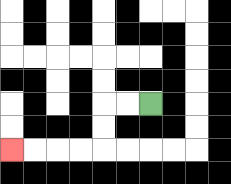{'start': '[6, 4]', 'end': '[0, 6]', 'path_directions': 'L,L,D,D,L,L,L,L', 'path_coordinates': '[[6, 4], [5, 4], [4, 4], [4, 5], [4, 6], [3, 6], [2, 6], [1, 6], [0, 6]]'}